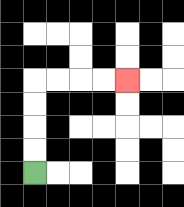{'start': '[1, 7]', 'end': '[5, 3]', 'path_directions': 'U,U,U,U,R,R,R,R', 'path_coordinates': '[[1, 7], [1, 6], [1, 5], [1, 4], [1, 3], [2, 3], [3, 3], [4, 3], [5, 3]]'}